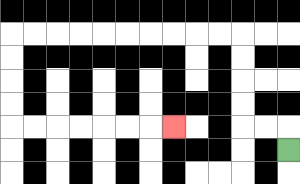{'start': '[12, 6]', 'end': '[7, 5]', 'path_directions': 'U,L,L,U,U,U,U,L,L,L,L,L,L,L,L,L,L,D,D,D,D,R,R,R,R,R,R,R', 'path_coordinates': '[[12, 6], [12, 5], [11, 5], [10, 5], [10, 4], [10, 3], [10, 2], [10, 1], [9, 1], [8, 1], [7, 1], [6, 1], [5, 1], [4, 1], [3, 1], [2, 1], [1, 1], [0, 1], [0, 2], [0, 3], [0, 4], [0, 5], [1, 5], [2, 5], [3, 5], [4, 5], [5, 5], [6, 5], [7, 5]]'}